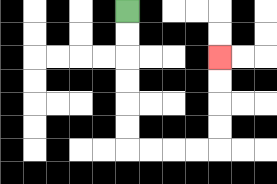{'start': '[5, 0]', 'end': '[9, 2]', 'path_directions': 'D,D,D,D,D,D,R,R,R,R,U,U,U,U', 'path_coordinates': '[[5, 0], [5, 1], [5, 2], [5, 3], [5, 4], [5, 5], [5, 6], [6, 6], [7, 6], [8, 6], [9, 6], [9, 5], [9, 4], [9, 3], [9, 2]]'}